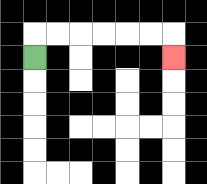{'start': '[1, 2]', 'end': '[7, 2]', 'path_directions': 'U,R,R,R,R,R,R,D', 'path_coordinates': '[[1, 2], [1, 1], [2, 1], [3, 1], [4, 1], [5, 1], [6, 1], [7, 1], [7, 2]]'}